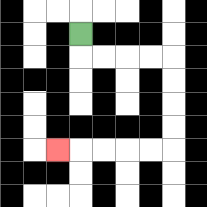{'start': '[3, 1]', 'end': '[2, 6]', 'path_directions': 'D,R,R,R,R,D,D,D,D,L,L,L,L,L', 'path_coordinates': '[[3, 1], [3, 2], [4, 2], [5, 2], [6, 2], [7, 2], [7, 3], [7, 4], [7, 5], [7, 6], [6, 6], [5, 6], [4, 6], [3, 6], [2, 6]]'}